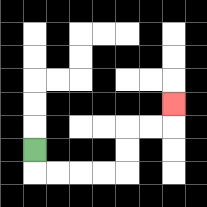{'start': '[1, 6]', 'end': '[7, 4]', 'path_directions': 'D,R,R,R,R,U,U,R,R,U', 'path_coordinates': '[[1, 6], [1, 7], [2, 7], [3, 7], [4, 7], [5, 7], [5, 6], [5, 5], [6, 5], [7, 5], [7, 4]]'}